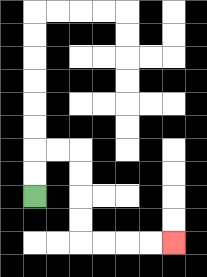{'start': '[1, 8]', 'end': '[7, 10]', 'path_directions': 'U,U,R,R,D,D,D,D,R,R,R,R', 'path_coordinates': '[[1, 8], [1, 7], [1, 6], [2, 6], [3, 6], [3, 7], [3, 8], [3, 9], [3, 10], [4, 10], [5, 10], [6, 10], [7, 10]]'}